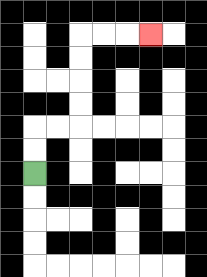{'start': '[1, 7]', 'end': '[6, 1]', 'path_directions': 'U,U,R,R,U,U,U,U,R,R,R', 'path_coordinates': '[[1, 7], [1, 6], [1, 5], [2, 5], [3, 5], [3, 4], [3, 3], [3, 2], [3, 1], [4, 1], [5, 1], [6, 1]]'}